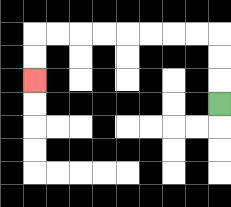{'start': '[9, 4]', 'end': '[1, 3]', 'path_directions': 'U,U,U,L,L,L,L,L,L,L,L,D,D', 'path_coordinates': '[[9, 4], [9, 3], [9, 2], [9, 1], [8, 1], [7, 1], [6, 1], [5, 1], [4, 1], [3, 1], [2, 1], [1, 1], [1, 2], [1, 3]]'}